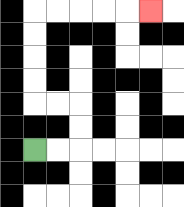{'start': '[1, 6]', 'end': '[6, 0]', 'path_directions': 'R,R,U,U,L,L,U,U,U,U,R,R,R,R,R', 'path_coordinates': '[[1, 6], [2, 6], [3, 6], [3, 5], [3, 4], [2, 4], [1, 4], [1, 3], [1, 2], [1, 1], [1, 0], [2, 0], [3, 0], [4, 0], [5, 0], [6, 0]]'}